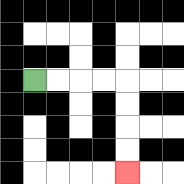{'start': '[1, 3]', 'end': '[5, 7]', 'path_directions': 'R,R,R,R,D,D,D,D', 'path_coordinates': '[[1, 3], [2, 3], [3, 3], [4, 3], [5, 3], [5, 4], [5, 5], [5, 6], [5, 7]]'}